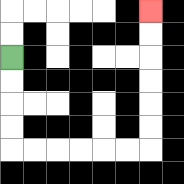{'start': '[0, 2]', 'end': '[6, 0]', 'path_directions': 'D,D,D,D,R,R,R,R,R,R,U,U,U,U,U,U', 'path_coordinates': '[[0, 2], [0, 3], [0, 4], [0, 5], [0, 6], [1, 6], [2, 6], [3, 6], [4, 6], [5, 6], [6, 6], [6, 5], [6, 4], [6, 3], [6, 2], [6, 1], [6, 0]]'}